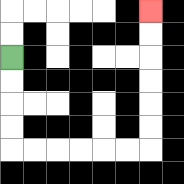{'start': '[0, 2]', 'end': '[6, 0]', 'path_directions': 'D,D,D,D,R,R,R,R,R,R,U,U,U,U,U,U', 'path_coordinates': '[[0, 2], [0, 3], [0, 4], [0, 5], [0, 6], [1, 6], [2, 6], [3, 6], [4, 6], [5, 6], [6, 6], [6, 5], [6, 4], [6, 3], [6, 2], [6, 1], [6, 0]]'}